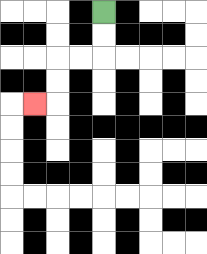{'start': '[4, 0]', 'end': '[1, 4]', 'path_directions': 'D,D,L,L,D,D,L', 'path_coordinates': '[[4, 0], [4, 1], [4, 2], [3, 2], [2, 2], [2, 3], [2, 4], [1, 4]]'}